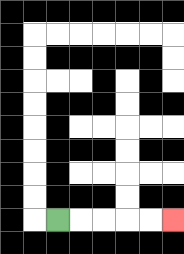{'start': '[2, 9]', 'end': '[7, 9]', 'path_directions': 'R,R,R,R,R', 'path_coordinates': '[[2, 9], [3, 9], [4, 9], [5, 9], [6, 9], [7, 9]]'}